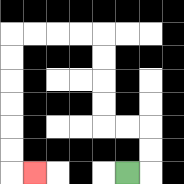{'start': '[5, 7]', 'end': '[1, 7]', 'path_directions': 'R,U,U,L,L,U,U,U,U,L,L,L,L,D,D,D,D,D,D,R', 'path_coordinates': '[[5, 7], [6, 7], [6, 6], [6, 5], [5, 5], [4, 5], [4, 4], [4, 3], [4, 2], [4, 1], [3, 1], [2, 1], [1, 1], [0, 1], [0, 2], [0, 3], [0, 4], [0, 5], [0, 6], [0, 7], [1, 7]]'}